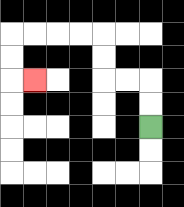{'start': '[6, 5]', 'end': '[1, 3]', 'path_directions': 'U,U,L,L,U,U,L,L,L,L,D,D,R', 'path_coordinates': '[[6, 5], [6, 4], [6, 3], [5, 3], [4, 3], [4, 2], [4, 1], [3, 1], [2, 1], [1, 1], [0, 1], [0, 2], [0, 3], [1, 3]]'}